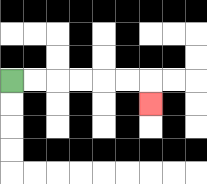{'start': '[0, 3]', 'end': '[6, 4]', 'path_directions': 'R,R,R,R,R,R,D', 'path_coordinates': '[[0, 3], [1, 3], [2, 3], [3, 3], [4, 3], [5, 3], [6, 3], [6, 4]]'}